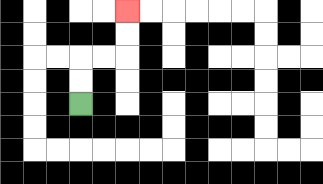{'start': '[3, 4]', 'end': '[5, 0]', 'path_directions': 'U,U,R,R,U,U', 'path_coordinates': '[[3, 4], [3, 3], [3, 2], [4, 2], [5, 2], [5, 1], [5, 0]]'}